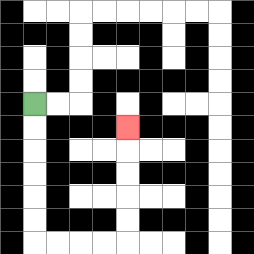{'start': '[1, 4]', 'end': '[5, 5]', 'path_directions': 'D,D,D,D,D,D,R,R,R,R,U,U,U,U,U', 'path_coordinates': '[[1, 4], [1, 5], [1, 6], [1, 7], [1, 8], [1, 9], [1, 10], [2, 10], [3, 10], [4, 10], [5, 10], [5, 9], [5, 8], [5, 7], [5, 6], [5, 5]]'}